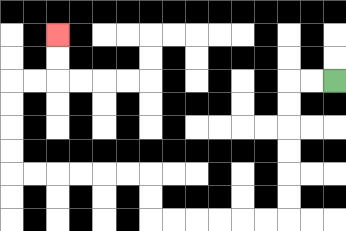{'start': '[14, 3]', 'end': '[2, 1]', 'path_directions': 'L,L,D,D,D,D,D,D,L,L,L,L,L,L,U,U,L,L,L,L,L,L,U,U,U,U,R,R,U,U', 'path_coordinates': '[[14, 3], [13, 3], [12, 3], [12, 4], [12, 5], [12, 6], [12, 7], [12, 8], [12, 9], [11, 9], [10, 9], [9, 9], [8, 9], [7, 9], [6, 9], [6, 8], [6, 7], [5, 7], [4, 7], [3, 7], [2, 7], [1, 7], [0, 7], [0, 6], [0, 5], [0, 4], [0, 3], [1, 3], [2, 3], [2, 2], [2, 1]]'}